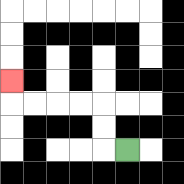{'start': '[5, 6]', 'end': '[0, 3]', 'path_directions': 'L,U,U,L,L,L,L,U', 'path_coordinates': '[[5, 6], [4, 6], [4, 5], [4, 4], [3, 4], [2, 4], [1, 4], [0, 4], [0, 3]]'}